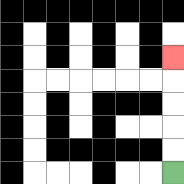{'start': '[7, 7]', 'end': '[7, 2]', 'path_directions': 'U,U,U,U,U', 'path_coordinates': '[[7, 7], [7, 6], [7, 5], [7, 4], [7, 3], [7, 2]]'}